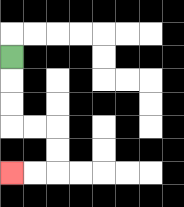{'start': '[0, 2]', 'end': '[0, 7]', 'path_directions': 'D,D,D,R,R,D,D,L,L', 'path_coordinates': '[[0, 2], [0, 3], [0, 4], [0, 5], [1, 5], [2, 5], [2, 6], [2, 7], [1, 7], [0, 7]]'}